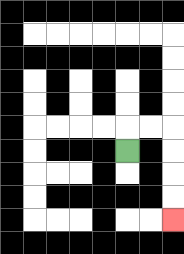{'start': '[5, 6]', 'end': '[7, 9]', 'path_directions': 'U,R,R,D,D,D,D', 'path_coordinates': '[[5, 6], [5, 5], [6, 5], [7, 5], [7, 6], [7, 7], [7, 8], [7, 9]]'}